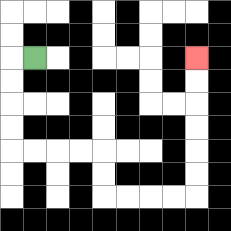{'start': '[1, 2]', 'end': '[8, 2]', 'path_directions': 'L,D,D,D,D,R,R,R,R,D,D,R,R,R,R,U,U,U,U,U,U', 'path_coordinates': '[[1, 2], [0, 2], [0, 3], [0, 4], [0, 5], [0, 6], [1, 6], [2, 6], [3, 6], [4, 6], [4, 7], [4, 8], [5, 8], [6, 8], [7, 8], [8, 8], [8, 7], [8, 6], [8, 5], [8, 4], [8, 3], [8, 2]]'}